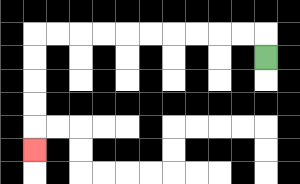{'start': '[11, 2]', 'end': '[1, 6]', 'path_directions': 'U,L,L,L,L,L,L,L,L,L,L,D,D,D,D,D', 'path_coordinates': '[[11, 2], [11, 1], [10, 1], [9, 1], [8, 1], [7, 1], [6, 1], [5, 1], [4, 1], [3, 1], [2, 1], [1, 1], [1, 2], [1, 3], [1, 4], [1, 5], [1, 6]]'}